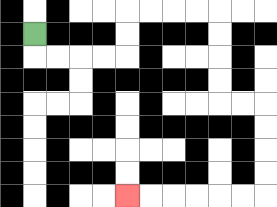{'start': '[1, 1]', 'end': '[5, 8]', 'path_directions': 'D,R,R,R,R,U,U,R,R,R,R,D,D,D,D,R,R,D,D,D,D,L,L,L,L,L,L', 'path_coordinates': '[[1, 1], [1, 2], [2, 2], [3, 2], [4, 2], [5, 2], [5, 1], [5, 0], [6, 0], [7, 0], [8, 0], [9, 0], [9, 1], [9, 2], [9, 3], [9, 4], [10, 4], [11, 4], [11, 5], [11, 6], [11, 7], [11, 8], [10, 8], [9, 8], [8, 8], [7, 8], [6, 8], [5, 8]]'}